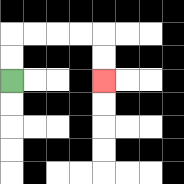{'start': '[0, 3]', 'end': '[4, 3]', 'path_directions': 'U,U,R,R,R,R,D,D', 'path_coordinates': '[[0, 3], [0, 2], [0, 1], [1, 1], [2, 1], [3, 1], [4, 1], [4, 2], [4, 3]]'}